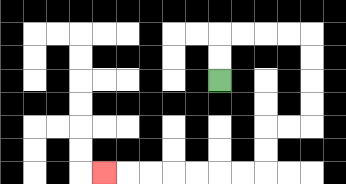{'start': '[9, 3]', 'end': '[4, 7]', 'path_directions': 'U,U,R,R,R,R,D,D,D,D,L,L,D,D,L,L,L,L,L,L,L', 'path_coordinates': '[[9, 3], [9, 2], [9, 1], [10, 1], [11, 1], [12, 1], [13, 1], [13, 2], [13, 3], [13, 4], [13, 5], [12, 5], [11, 5], [11, 6], [11, 7], [10, 7], [9, 7], [8, 7], [7, 7], [6, 7], [5, 7], [4, 7]]'}